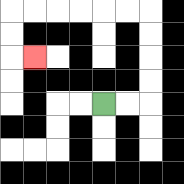{'start': '[4, 4]', 'end': '[1, 2]', 'path_directions': 'R,R,U,U,U,U,L,L,L,L,L,L,D,D,R', 'path_coordinates': '[[4, 4], [5, 4], [6, 4], [6, 3], [6, 2], [6, 1], [6, 0], [5, 0], [4, 0], [3, 0], [2, 0], [1, 0], [0, 0], [0, 1], [0, 2], [1, 2]]'}